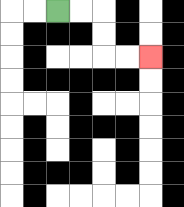{'start': '[2, 0]', 'end': '[6, 2]', 'path_directions': 'R,R,D,D,R,R', 'path_coordinates': '[[2, 0], [3, 0], [4, 0], [4, 1], [4, 2], [5, 2], [6, 2]]'}